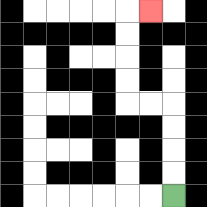{'start': '[7, 8]', 'end': '[6, 0]', 'path_directions': 'U,U,U,U,L,L,U,U,U,U,R', 'path_coordinates': '[[7, 8], [7, 7], [7, 6], [7, 5], [7, 4], [6, 4], [5, 4], [5, 3], [5, 2], [5, 1], [5, 0], [6, 0]]'}